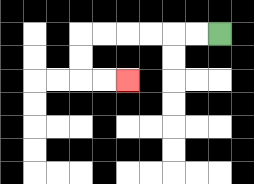{'start': '[9, 1]', 'end': '[5, 3]', 'path_directions': 'L,L,L,L,L,L,D,D,R,R', 'path_coordinates': '[[9, 1], [8, 1], [7, 1], [6, 1], [5, 1], [4, 1], [3, 1], [3, 2], [3, 3], [4, 3], [5, 3]]'}